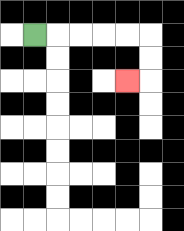{'start': '[1, 1]', 'end': '[5, 3]', 'path_directions': 'R,R,R,R,R,D,D,L', 'path_coordinates': '[[1, 1], [2, 1], [3, 1], [4, 1], [5, 1], [6, 1], [6, 2], [6, 3], [5, 3]]'}